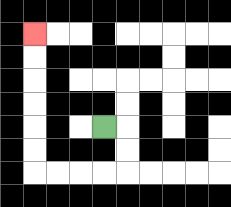{'start': '[4, 5]', 'end': '[1, 1]', 'path_directions': 'R,D,D,L,L,L,L,U,U,U,U,U,U', 'path_coordinates': '[[4, 5], [5, 5], [5, 6], [5, 7], [4, 7], [3, 7], [2, 7], [1, 7], [1, 6], [1, 5], [1, 4], [1, 3], [1, 2], [1, 1]]'}